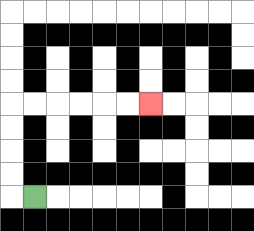{'start': '[1, 8]', 'end': '[6, 4]', 'path_directions': 'L,U,U,U,U,R,R,R,R,R,R', 'path_coordinates': '[[1, 8], [0, 8], [0, 7], [0, 6], [0, 5], [0, 4], [1, 4], [2, 4], [3, 4], [4, 4], [5, 4], [6, 4]]'}